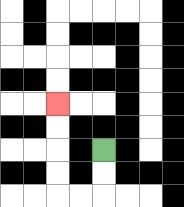{'start': '[4, 6]', 'end': '[2, 4]', 'path_directions': 'D,D,L,L,U,U,U,U', 'path_coordinates': '[[4, 6], [4, 7], [4, 8], [3, 8], [2, 8], [2, 7], [2, 6], [2, 5], [2, 4]]'}